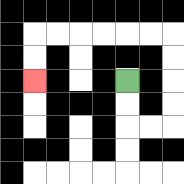{'start': '[5, 3]', 'end': '[1, 3]', 'path_directions': 'D,D,R,R,U,U,U,U,L,L,L,L,L,L,D,D', 'path_coordinates': '[[5, 3], [5, 4], [5, 5], [6, 5], [7, 5], [7, 4], [7, 3], [7, 2], [7, 1], [6, 1], [5, 1], [4, 1], [3, 1], [2, 1], [1, 1], [1, 2], [1, 3]]'}